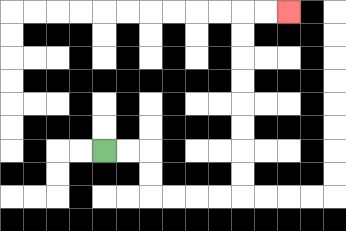{'start': '[4, 6]', 'end': '[12, 0]', 'path_directions': 'R,R,D,D,R,R,R,R,U,U,U,U,U,U,U,U,R,R', 'path_coordinates': '[[4, 6], [5, 6], [6, 6], [6, 7], [6, 8], [7, 8], [8, 8], [9, 8], [10, 8], [10, 7], [10, 6], [10, 5], [10, 4], [10, 3], [10, 2], [10, 1], [10, 0], [11, 0], [12, 0]]'}